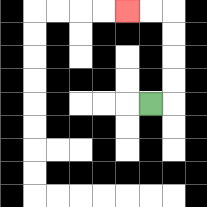{'start': '[6, 4]', 'end': '[5, 0]', 'path_directions': 'R,U,U,U,U,L,L', 'path_coordinates': '[[6, 4], [7, 4], [7, 3], [7, 2], [7, 1], [7, 0], [6, 0], [5, 0]]'}